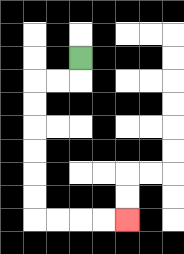{'start': '[3, 2]', 'end': '[5, 9]', 'path_directions': 'D,L,L,D,D,D,D,D,D,R,R,R,R', 'path_coordinates': '[[3, 2], [3, 3], [2, 3], [1, 3], [1, 4], [1, 5], [1, 6], [1, 7], [1, 8], [1, 9], [2, 9], [3, 9], [4, 9], [5, 9]]'}